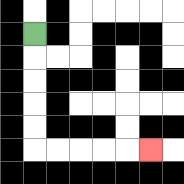{'start': '[1, 1]', 'end': '[6, 6]', 'path_directions': 'D,D,D,D,D,R,R,R,R,R', 'path_coordinates': '[[1, 1], [1, 2], [1, 3], [1, 4], [1, 5], [1, 6], [2, 6], [3, 6], [4, 6], [5, 6], [6, 6]]'}